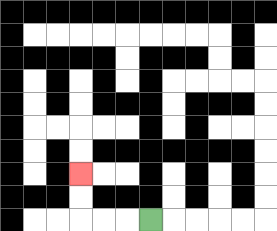{'start': '[6, 9]', 'end': '[3, 7]', 'path_directions': 'L,L,L,U,U', 'path_coordinates': '[[6, 9], [5, 9], [4, 9], [3, 9], [3, 8], [3, 7]]'}